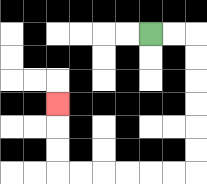{'start': '[6, 1]', 'end': '[2, 4]', 'path_directions': 'R,R,D,D,D,D,D,D,L,L,L,L,L,L,U,U,U', 'path_coordinates': '[[6, 1], [7, 1], [8, 1], [8, 2], [8, 3], [8, 4], [8, 5], [8, 6], [8, 7], [7, 7], [6, 7], [5, 7], [4, 7], [3, 7], [2, 7], [2, 6], [2, 5], [2, 4]]'}